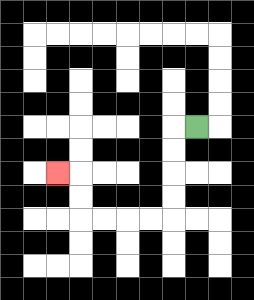{'start': '[8, 5]', 'end': '[2, 7]', 'path_directions': 'L,D,D,D,D,L,L,L,L,U,U,L', 'path_coordinates': '[[8, 5], [7, 5], [7, 6], [7, 7], [7, 8], [7, 9], [6, 9], [5, 9], [4, 9], [3, 9], [3, 8], [3, 7], [2, 7]]'}